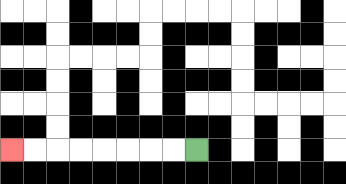{'start': '[8, 6]', 'end': '[0, 6]', 'path_directions': 'L,L,L,L,L,L,L,L', 'path_coordinates': '[[8, 6], [7, 6], [6, 6], [5, 6], [4, 6], [3, 6], [2, 6], [1, 6], [0, 6]]'}